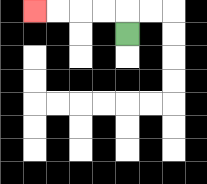{'start': '[5, 1]', 'end': '[1, 0]', 'path_directions': 'U,L,L,L,L', 'path_coordinates': '[[5, 1], [5, 0], [4, 0], [3, 0], [2, 0], [1, 0]]'}